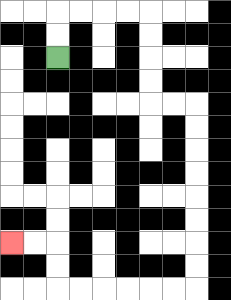{'start': '[2, 2]', 'end': '[0, 10]', 'path_directions': 'U,U,R,R,R,R,D,D,D,D,R,R,D,D,D,D,D,D,D,D,L,L,L,L,L,L,U,U,L,L', 'path_coordinates': '[[2, 2], [2, 1], [2, 0], [3, 0], [4, 0], [5, 0], [6, 0], [6, 1], [6, 2], [6, 3], [6, 4], [7, 4], [8, 4], [8, 5], [8, 6], [8, 7], [8, 8], [8, 9], [8, 10], [8, 11], [8, 12], [7, 12], [6, 12], [5, 12], [4, 12], [3, 12], [2, 12], [2, 11], [2, 10], [1, 10], [0, 10]]'}